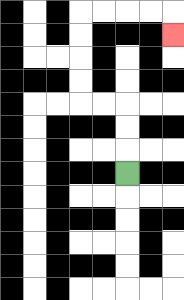{'start': '[5, 7]', 'end': '[7, 1]', 'path_directions': 'U,U,U,L,L,U,U,U,U,R,R,R,R,D', 'path_coordinates': '[[5, 7], [5, 6], [5, 5], [5, 4], [4, 4], [3, 4], [3, 3], [3, 2], [3, 1], [3, 0], [4, 0], [5, 0], [6, 0], [7, 0], [7, 1]]'}